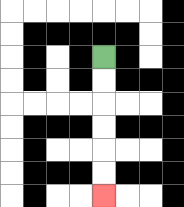{'start': '[4, 2]', 'end': '[4, 8]', 'path_directions': 'D,D,D,D,D,D', 'path_coordinates': '[[4, 2], [4, 3], [4, 4], [4, 5], [4, 6], [4, 7], [4, 8]]'}